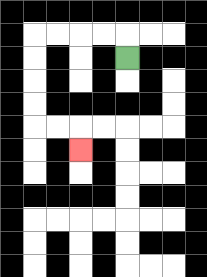{'start': '[5, 2]', 'end': '[3, 6]', 'path_directions': 'U,L,L,L,L,D,D,D,D,R,R,D', 'path_coordinates': '[[5, 2], [5, 1], [4, 1], [3, 1], [2, 1], [1, 1], [1, 2], [1, 3], [1, 4], [1, 5], [2, 5], [3, 5], [3, 6]]'}